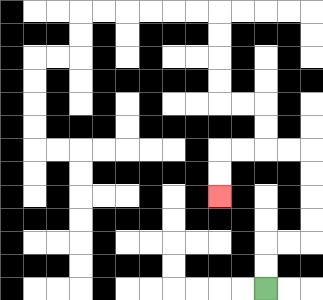{'start': '[11, 12]', 'end': '[9, 8]', 'path_directions': 'U,U,R,R,U,U,U,U,L,L,L,L,D,D', 'path_coordinates': '[[11, 12], [11, 11], [11, 10], [12, 10], [13, 10], [13, 9], [13, 8], [13, 7], [13, 6], [12, 6], [11, 6], [10, 6], [9, 6], [9, 7], [9, 8]]'}